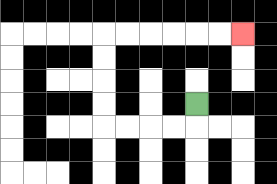{'start': '[8, 4]', 'end': '[10, 1]', 'path_directions': 'D,L,L,L,L,U,U,U,U,R,R,R,R,R,R', 'path_coordinates': '[[8, 4], [8, 5], [7, 5], [6, 5], [5, 5], [4, 5], [4, 4], [4, 3], [4, 2], [4, 1], [5, 1], [6, 1], [7, 1], [8, 1], [9, 1], [10, 1]]'}